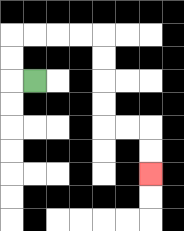{'start': '[1, 3]', 'end': '[6, 7]', 'path_directions': 'L,U,U,R,R,R,R,D,D,D,D,R,R,D,D', 'path_coordinates': '[[1, 3], [0, 3], [0, 2], [0, 1], [1, 1], [2, 1], [3, 1], [4, 1], [4, 2], [4, 3], [4, 4], [4, 5], [5, 5], [6, 5], [6, 6], [6, 7]]'}